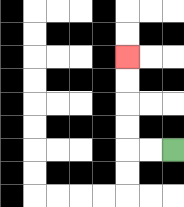{'start': '[7, 6]', 'end': '[5, 2]', 'path_directions': 'L,L,U,U,U,U', 'path_coordinates': '[[7, 6], [6, 6], [5, 6], [5, 5], [5, 4], [5, 3], [5, 2]]'}